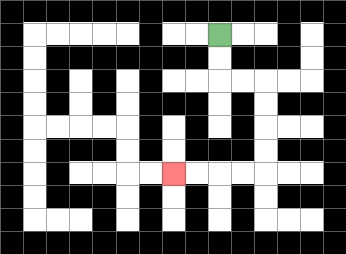{'start': '[9, 1]', 'end': '[7, 7]', 'path_directions': 'D,D,R,R,D,D,D,D,L,L,L,L', 'path_coordinates': '[[9, 1], [9, 2], [9, 3], [10, 3], [11, 3], [11, 4], [11, 5], [11, 6], [11, 7], [10, 7], [9, 7], [8, 7], [7, 7]]'}